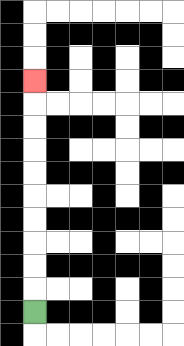{'start': '[1, 13]', 'end': '[1, 3]', 'path_directions': 'U,U,U,U,U,U,U,U,U,U', 'path_coordinates': '[[1, 13], [1, 12], [1, 11], [1, 10], [1, 9], [1, 8], [1, 7], [1, 6], [1, 5], [1, 4], [1, 3]]'}